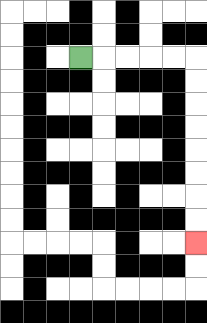{'start': '[3, 2]', 'end': '[8, 10]', 'path_directions': 'R,R,R,R,R,D,D,D,D,D,D,D,D', 'path_coordinates': '[[3, 2], [4, 2], [5, 2], [6, 2], [7, 2], [8, 2], [8, 3], [8, 4], [8, 5], [8, 6], [8, 7], [8, 8], [8, 9], [8, 10]]'}